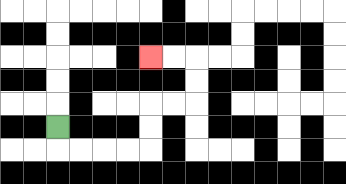{'start': '[2, 5]', 'end': '[6, 2]', 'path_directions': 'D,R,R,R,R,U,U,R,R,U,U,L,L', 'path_coordinates': '[[2, 5], [2, 6], [3, 6], [4, 6], [5, 6], [6, 6], [6, 5], [6, 4], [7, 4], [8, 4], [8, 3], [8, 2], [7, 2], [6, 2]]'}